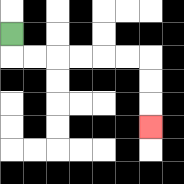{'start': '[0, 1]', 'end': '[6, 5]', 'path_directions': 'D,R,R,R,R,R,R,D,D,D', 'path_coordinates': '[[0, 1], [0, 2], [1, 2], [2, 2], [3, 2], [4, 2], [5, 2], [6, 2], [6, 3], [6, 4], [6, 5]]'}